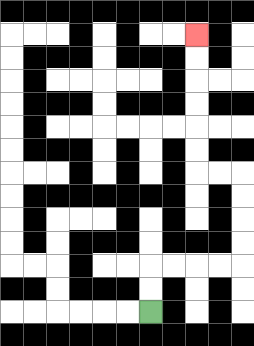{'start': '[6, 13]', 'end': '[8, 1]', 'path_directions': 'U,U,R,R,R,R,U,U,U,U,L,L,U,U,U,U,U,U', 'path_coordinates': '[[6, 13], [6, 12], [6, 11], [7, 11], [8, 11], [9, 11], [10, 11], [10, 10], [10, 9], [10, 8], [10, 7], [9, 7], [8, 7], [8, 6], [8, 5], [8, 4], [8, 3], [8, 2], [8, 1]]'}